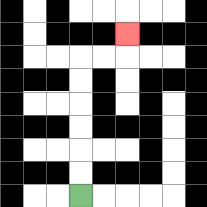{'start': '[3, 8]', 'end': '[5, 1]', 'path_directions': 'U,U,U,U,U,U,R,R,U', 'path_coordinates': '[[3, 8], [3, 7], [3, 6], [3, 5], [3, 4], [3, 3], [3, 2], [4, 2], [5, 2], [5, 1]]'}